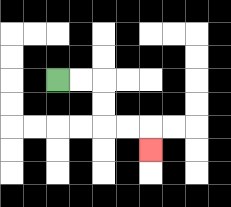{'start': '[2, 3]', 'end': '[6, 6]', 'path_directions': 'R,R,D,D,R,R,D', 'path_coordinates': '[[2, 3], [3, 3], [4, 3], [4, 4], [4, 5], [5, 5], [6, 5], [6, 6]]'}